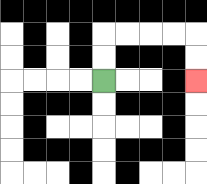{'start': '[4, 3]', 'end': '[8, 3]', 'path_directions': 'U,U,R,R,R,R,D,D', 'path_coordinates': '[[4, 3], [4, 2], [4, 1], [5, 1], [6, 1], [7, 1], [8, 1], [8, 2], [8, 3]]'}